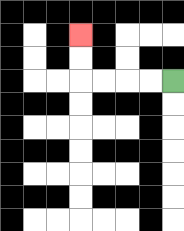{'start': '[7, 3]', 'end': '[3, 1]', 'path_directions': 'L,L,L,L,U,U', 'path_coordinates': '[[7, 3], [6, 3], [5, 3], [4, 3], [3, 3], [3, 2], [3, 1]]'}